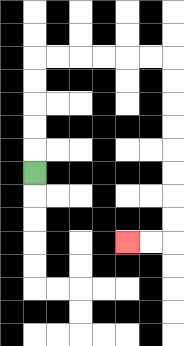{'start': '[1, 7]', 'end': '[5, 10]', 'path_directions': 'U,U,U,U,U,R,R,R,R,R,R,D,D,D,D,D,D,D,D,L,L', 'path_coordinates': '[[1, 7], [1, 6], [1, 5], [1, 4], [1, 3], [1, 2], [2, 2], [3, 2], [4, 2], [5, 2], [6, 2], [7, 2], [7, 3], [7, 4], [7, 5], [7, 6], [7, 7], [7, 8], [7, 9], [7, 10], [6, 10], [5, 10]]'}